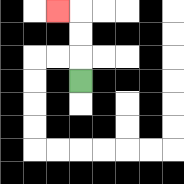{'start': '[3, 3]', 'end': '[2, 0]', 'path_directions': 'U,U,U,L', 'path_coordinates': '[[3, 3], [3, 2], [3, 1], [3, 0], [2, 0]]'}